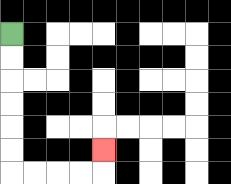{'start': '[0, 1]', 'end': '[4, 6]', 'path_directions': 'D,D,D,D,D,D,R,R,R,R,U', 'path_coordinates': '[[0, 1], [0, 2], [0, 3], [0, 4], [0, 5], [0, 6], [0, 7], [1, 7], [2, 7], [3, 7], [4, 7], [4, 6]]'}